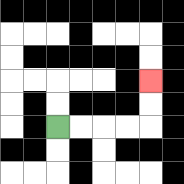{'start': '[2, 5]', 'end': '[6, 3]', 'path_directions': 'R,R,R,R,U,U', 'path_coordinates': '[[2, 5], [3, 5], [4, 5], [5, 5], [6, 5], [6, 4], [6, 3]]'}